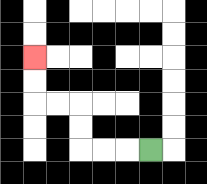{'start': '[6, 6]', 'end': '[1, 2]', 'path_directions': 'L,L,L,U,U,L,L,U,U', 'path_coordinates': '[[6, 6], [5, 6], [4, 6], [3, 6], [3, 5], [3, 4], [2, 4], [1, 4], [1, 3], [1, 2]]'}